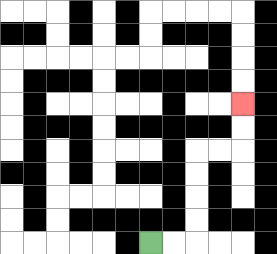{'start': '[6, 10]', 'end': '[10, 4]', 'path_directions': 'R,R,U,U,U,U,R,R,U,U', 'path_coordinates': '[[6, 10], [7, 10], [8, 10], [8, 9], [8, 8], [8, 7], [8, 6], [9, 6], [10, 6], [10, 5], [10, 4]]'}